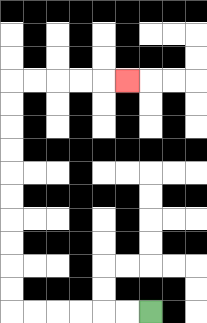{'start': '[6, 13]', 'end': '[5, 3]', 'path_directions': 'L,L,L,L,L,L,U,U,U,U,U,U,U,U,U,U,R,R,R,R,R', 'path_coordinates': '[[6, 13], [5, 13], [4, 13], [3, 13], [2, 13], [1, 13], [0, 13], [0, 12], [0, 11], [0, 10], [0, 9], [0, 8], [0, 7], [0, 6], [0, 5], [0, 4], [0, 3], [1, 3], [2, 3], [3, 3], [4, 3], [5, 3]]'}